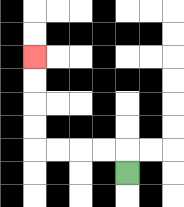{'start': '[5, 7]', 'end': '[1, 2]', 'path_directions': 'U,L,L,L,L,U,U,U,U', 'path_coordinates': '[[5, 7], [5, 6], [4, 6], [3, 6], [2, 6], [1, 6], [1, 5], [1, 4], [1, 3], [1, 2]]'}